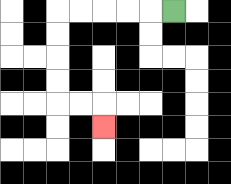{'start': '[7, 0]', 'end': '[4, 5]', 'path_directions': 'L,L,L,L,L,D,D,D,D,R,R,D', 'path_coordinates': '[[7, 0], [6, 0], [5, 0], [4, 0], [3, 0], [2, 0], [2, 1], [2, 2], [2, 3], [2, 4], [3, 4], [4, 4], [4, 5]]'}